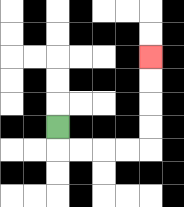{'start': '[2, 5]', 'end': '[6, 2]', 'path_directions': 'D,R,R,R,R,U,U,U,U', 'path_coordinates': '[[2, 5], [2, 6], [3, 6], [4, 6], [5, 6], [6, 6], [6, 5], [6, 4], [6, 3], [6, 2]]'}